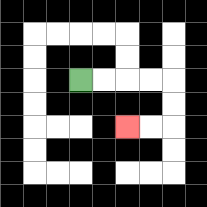{'start': '[3, 3]', 'end': '[5, 5]', 'path_directions': 'R,R,R,R,D,D,L,L', 'path_coordinates': '[[3, 3], [4, 3], [5, 3], [6, 3], [7, 3], [7, 4], [7, 5], [6, 5], [5, 5]]'}